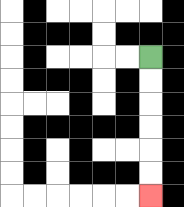{'start': '[6, 2]', 'end': '[6, 8]', 'path_directions': 'D,D,D,D,D,D', 'path_coordinates': '[[6, 2], [6, 3], [6, 4], [6, 5], [6, 6], [6, 7], [6, 8]]'}